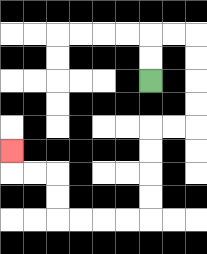{'start': '[6, 3]', 'end': '[0, 6]', 'path_directions': 'U,U,R,R,D,D,D,D,L,L,D,D,D,D,L,L,L,L,U,U,L,L,U', 'path_coordinates': '[[6, 3], [6, 2], [6, 1], [7, 1], [8, 1], [8, 2], [8, 3], [8, 4], [8, 5], [7, 5], [6, 5], [6, 6], [6, 7], [6, 8], [6, 9], [5, 9], [4, 9], [3, 9], [2, 9], [2, 8], [2, 7], [1, 7], [0, 7], [0, 6]]'}